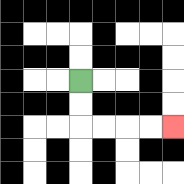{'start': '[3, 3]', 'end': '[7, 5]', 'path_directions': 'D,D,R,R,R,R', 'path_coordinates': '[[3, 3], [3, 4], [3, 5], [4, 5], [5, 5], [6, 5], [7, 5]]'}